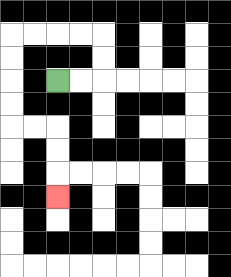{'start': '[2, 3]', 'end': '[2, 8]', 'path_directions': 'R,R,U,U,L,L,L,L,D,D,D,D,R,R,D,D,D', 'path_coordinates': '[[2, 3], [3, 3], [4, 3], [4, 2], [4, 1], [3, 1], [2, 1], [1, 1], [0, 1], [0, 2], [0, 3], [0, 4], [0, 5], [1, 5], [2, 5], [2, 6], [2, 7], [2, 8]]'}